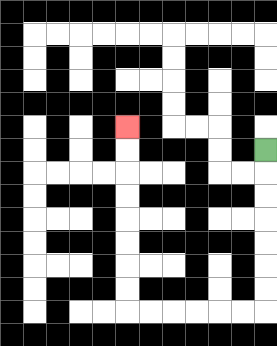{'start': '[11, 6]', 'end': '[5, 5]', 'path_directions': 'D,D,D,D,D,D,D,L,L,L,L,L,L,U,U,U,U,U,U,U,U', 'path_coordinates': '[[11, 6], [11, 7], [11, 8], [11, 9], [11, 10], [11, 11], [11, 12], [11, 13], [10, 13], [9, 13], [8, 13], [7, 13], [6, 13], [5, 13], [5, 12], [5, 11], [5, 10], [5, 9], [5, 8], [5, 7], [5, 6], [5, 5]]'}